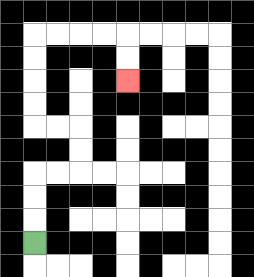{'start': '[1, 10]', 'end': '[5, 3]', 'path_directions': 'U,U,U,R,R,U,U,L,L,U,U,U,U,R,R,R,R,D,D', 'path_coordinates': '[[1, 10], [1, 9], [1, 8], [1, 7], [2, 7], [3, 7], [3, 6], [3, 5], [2, 5], [1, 5], [1, 4], [1, 3], [1, 2], [1, 1], [2, 1], [3, 1], [4, 1], [5, 1], [5, 2], [5, 3]]'}